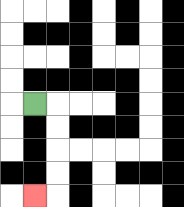{'start': '[1, 4]', 'end': '[1, 8]', 'path_directions': 'R,D,D,D,D,L', 'path_coordinates': '[[1, 4], [2, 4], [2, 5], [2, 6], [2, 7], [2, 8], [1, 8]]'}